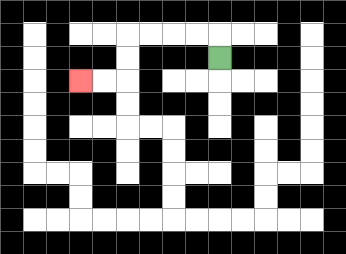{'start': '[9, 2]', 'end': '[3, 3]', 'path_directions': 'U,L,L,L,L,D,D,L,L', 'path_coordinates': '[[9, 2], [9, 1], [8, 1], [7, 1], [6, 1], [5, 1], [5, 2], [5, 3], [4, 3], [3, 3]]'}